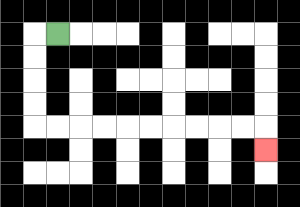{'start': '[2, 1]', 'end': '[11, 6]', 'path_directions': 'L,D,D,D,D,R,R,R,R,R,R,R,R,R,R,D', 'path_coordinates': '[[2, 1], [1, 1], [1, 2], [1, 3], [1, 4], [1, 5], [2, 5], [3, 5], [4, 5], [5, 5], [6, 5], [7, 5], [8, 5], [9, 5], [10, 5], [11, 5], [11, 6]]'}